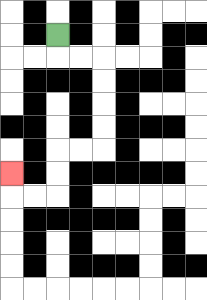{'start': '[2, 1]', 'end': '[0, 7]', 'path_directions': 'D,R,R,D,D,D,D,L,L,D,D,L,L,U', 'path_coordinates': '[[2, 1], [2, 2], [3, 2], [4, 2], [4, 3], [4, 4], [4, 5], [4, 6], [3, 6], [2, 6], [2, 7], [2, 8], [1, 8], [0, 8], [0, 7]]'}